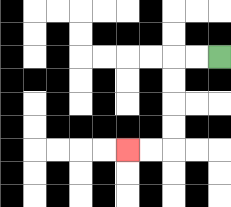{'start': '[9, 2]', 'end': '[5, 6]', 'path_directions': 'L,L,D,D,D,D,L,L', 'path_coordinates': '[[9, 2], [8, 2], [7, 2], [7, 3], [7, 4], [7, 5], [7, 6], [6, 6], [5, 6]]'}